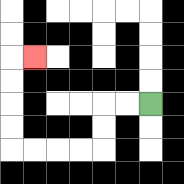{'start': '[6, 4]', 'end': '[1, 2]', 'path_directions': 'L,L,D,D,L,L,L,L,U,U,U,U,R', 'path_coordinates': '[[6, 4], [5, 4], [4, 4], [4, 5], [4, 6], [3, 6], [2, 6], [1, 6], [0, 6], [0, 5], [0, 4], [0, 3], [0, 2], [1, 2]]'}